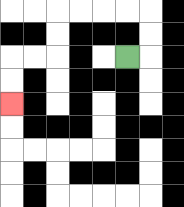{'start': '[5, 2]', 'end': '[0, 4]', 'path_directions': 'R,U,U,L,L,L,L,D,D,L,L,D,D', 'path_coordinates': '[[5, 2], [6, 2], [6, 1], [6, 0], [5, 0], [4, 0], [3, 0], [2, 0], [2, 1], [2, 2], [1, 2], [0, 2], [0, 3], [0, 4]]'}